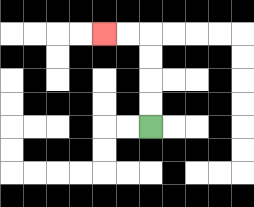{'start': '[6, 5]', 'end': '[4, 1]', 'path_directions': 'U,U,U,U,L,L', 'path_coordinates': '[[6, 5], [6, 4], [6, 3], [6, 2], [6, 1], [5, 1], [4, 1]]'}